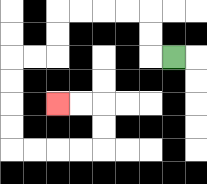{'start': '[7, 2]', 'end': '[2, 4]', 'path_directions': 'L,U,U,L,L,L,L,D,D,L,L,D,D,D,D,R,R,R,R,U,U,L,L', 'path_coordinates': '[[7, 2], [6, 2], [6, 1], [6, 0], [5, 0], [4, 0], [3, 0], [2, 0], [2, 1], [2, 2], [1, 2], [0, 2], [0, 3], [0, 4], [0, 5], [0, 6], [1, 6], [2, 6], [3, 6], [4, 6], [4, 5], [4, 4], [3, 4], [2, 4]]'}